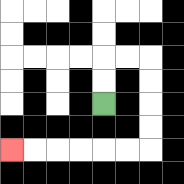{'start': '[4, 4]', 'end': '[0, 6]', 'path_directions': 'U,U,R,R,D,D,D,D,L,L,L,L,L,L', 'path_coordinates': '[[4, 4], [4, 3], [4, 2], [5, 2], [6, 2], [6, 3], [6, 4], [6, 5], [6, 6], [5, 6], [4, 6], [3, 6], [2, 6], [1, 6], [0, 6]]'}